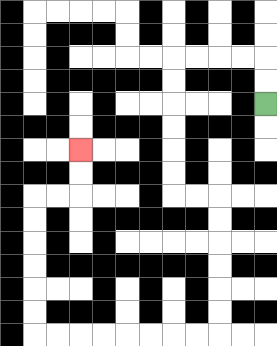{'start': '[11, 4]', 'end': '[3, 6]', 'path_directions': 'U,U,L,L,L,L,D,D,D,D,D,D,R,R,D,D,D,D,D,D,L,L,L,L,L,L,L,L,U,U,U,U,U,U,R,R,U,U', 'path_coordinates': '[[11, 4], [11, 3], [11, 2], [10, 2], [9, 2], [8, 2], [7, 2], [7, 3], [7, 4], [7, 5], [7, 6], [7, 7], [7, 8], [8, 8], [9, 8], [9, 9], [9, 10], [9, 11], [9, 12], [9, 13], [9, 14], [8, 14], [7, 14], [6, 14], [5, 14], [4, 14], [3, 14], [2, 14], [1, 14], [1, 13], [1, 12], [1, 11], [1, 10], [1, 9], [1, 8], [2, 8], [3, 8], [3, 7], [3, 6]]'}